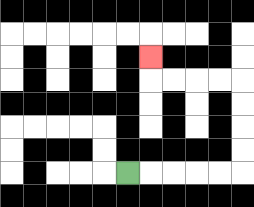{'start': '[5, 7]', 'end': '[6, 2]', 'path_directions': 'R,R,R,R,R,U,U,U,U,L,L,L,L,U', 'path_coordinates': '[[5, 7], [6, 7], [7, 7], [8, 7], [9, 7], [10, 7], [10, 6], [10, 5], [10, 4], [10, 3], [9, 3], [8, 3], [7, 3], [6, 3], [6, 2]]'}